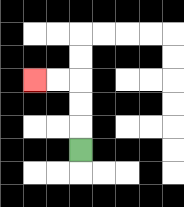{'start': '[3, 6]', 'end': '[1, 3]', 'path_directions': 'U,U,U,L,L', 'path_coordinates': '[[3, 6], [3, 5], [3, 4], [3, 3], [2, 3], [1, 3]]'}